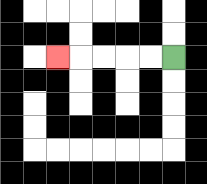{'start': '[7, 2]', 'end': '[2, 2]', 'path_directions': 'L,L,L,L,L', 'path_coordinates': '[[7, 2], [6, 2], [5, 2], [4, 2], [3, 2], [2, 2]]'}